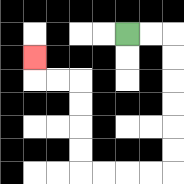{'start': '[5, 1]', 'end': '[1, 2]', 'path_directions': 'R,R,D,D,D,D,D,D,L,L,L,L,U,U,U,U,L,L,U', 'path_coordinates': '[[5, 1], [6, 1], [7, 1], [7, 2], [7, 3], [7, 4], [7, 5], [7, 6], [7, 7], [6, 7], [5, 7], [4, 7], [3, 7], [3, 6], [3, 5], [3, 4], [3, 3], [2, 3], [1, 3], [1, 2]]'}